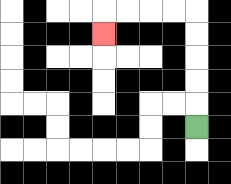{'start': '[8, 5]', 'end': '[4, 1]', 'path_directions': 'U,U,U,U,U,L,L,L,L,D', 'path_coordinates': '[[8, 5], [8, 4], [8, 3], [8, 2], [8, 1], [8, 0], [7, 0], [6, 0], [5, 0], [4, 0], [4, 1]]'}